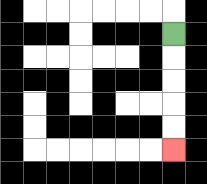{'start': '[7, 1]', 'end': '[7, 6]', 'path_directions': 'D,D,D,D,D', 'path_coordinates': '[[7, 1], [7, 2], [7, 3], [7, 4], [7, 5], [7, 6]]'}